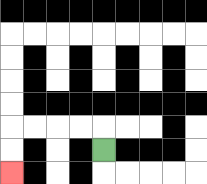{'start': '[4, 6]', 'end': '[0, 7]', 'path_directions': 'U,L,L,L,L,D,D', 'path_coordinates': '[[4, 6], [4, 5], [3, 5], [2, 5], [1, 5], [0, 5], [0, 6], [0, 7]]'}